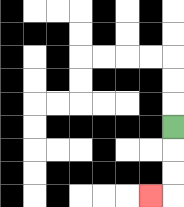{'start': '[7, 5]', 'end': '[6, 8]', 'path_directions': 'D,D,D,L', 'path_coordinates': '[[7, 5], [7, 6], [7, 7], [7, 8], [6, 8]]'}